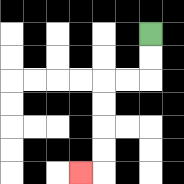{'start': '[6, 1]', 'end': '[3, 7]', 'path_directions': 'D,D,L,L,D,D,D,D,L', 'path_coordinates': '[[6, 1], [6, 2], [6, 3], [5, 3], [4, 3], [4, 4], [4, 5], [4, 6], [4, 7], [3, 7]]'}